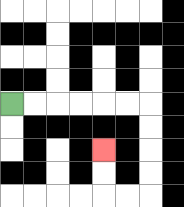{'start': '[0, 4]', 'end': '[4, 6]', 'path_directions': 'R,R,R,R,R,R,D,D,D,D,L,L,U,U', 'path_coordinates': '[[0, 4], [1, 4], [2, 4], [3, 4], [4, 4], [5, 4], [6, 4], [6, 5], [6, 6], [6, 7], [6, 8], [5, 8], [4, 8], [4, 7], [4, 6]]'}